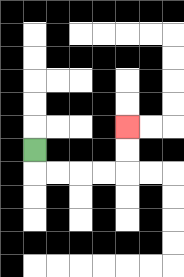{'start': '[1, 6]', 'end': '[5, 5]', 'path_directions': 'D,R,R,R,R,U,U', 'path_coordinates': '[[1, 6], [1, 7], [2, 7], [3, 7], [4, 7], [5, 7], [5, 6], [5, 5]]'}